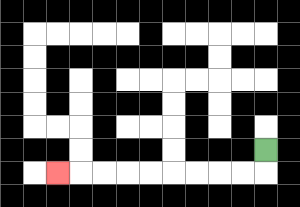{'start': '[11, 6]', 'end': '[2, 7]', 'path_directions': 'D,L,L,L,L,L,L,L,L,L', 'path_coordinates': '[[11, 6], [11, 7], [10, 7], [9, 7], [8, 7], [7, 7], [6, 7], [5, 7], [4, 7], [3, 7], [2, 7]]'}